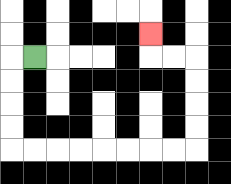{'start': '[1, 2]', 'end': '[6, 1]', 'path_directions': 'L,D,D,D,D,R,R,R,R,R,R,R,R,U,U,U,U,L,L,U', 'path_coordinates': '[[1, 2], [0, 2], [0, 3], [0, 4], [0, 5], [0, 6], [1, 6], [2, 6], [3, 6], [4, 6], [5, 6], [6, 6], [7, 6], [8, 6], [8, 5], [8, 4], [8, 3], [8, 2], [7, 2], [6, 2], [6, 1]]'}